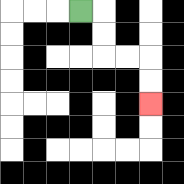{'start': '[3, 0]', 'end': '[6, 4]', 'path_directions': 'R,D,D,R,R,D,D', 'path_coordinates': '[[3, 0], [4, 0], [4, 1], [4, 2], [5, 2], [6, 2], [6, 3], [6, 4]]'}